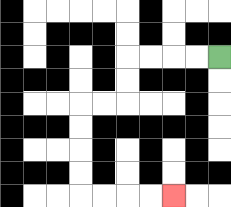{'start': '[9, 2]', 'end': '[7, 8]', 'path_directions': 'L,L,L,L,D,D,L,L,D,D,D,D,R,R,R,R', 'path_coordinates': '[[9, 2], [8, 2], [7, 2], [6, 2], [5, 2], [5, 3], [5, 4], [4, 4], [3, 4], [3, 5], [3, 6], [3, 7], [3, 8], [4, 8], [5, 8], [6, 8], [7, 8]]'}